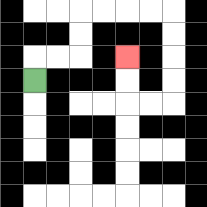{'start': '[1, 3]', 'end': '[5, 2]', 'path_directions': 'U,R,R,U,U,R,R,R,R,D,D,D,D,L,L,U,U', 'path_coordinates': '[[1, 3], [1, 2], [2, 2], [3, 2], [3, 1], [3, 0], [4, 0], [5, 0], [6, 0], [7, 0], [7, 1], [7, 2], [7, 3], [7, 4], [6, 4], [5, 4], [5, 3], [5, 2]]'}